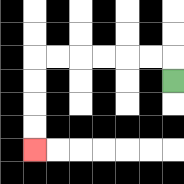{'start': '[7, 3]', 'end': '[1, 6]', 'path_directions': 'U,L,L,L,L,L,L,D,D,D,D', 'path_coordinates': '[[7, 3], [7, 2], [6, 2], [5, 2], [4, 2], [3, 2], [2, 2], [1, 2], [1, 3], [1, 4], [1, 5], [1, 6]]'}